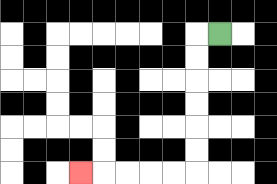{'start': '[9, 1]', 'end': '[3, 7]', 'path_directions': 'L,D,D,D,D,D,D,L,L,L,L,L', 'path_coordinates': '[[9, 1], [8, 1], [8, 2], [8, 3], [8, 4], [8, 5], [8, 6], [8, 7], [7, 7], [6, 7], [5, 7], [4, 7], [3, 7]]'}